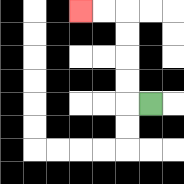{'start': '[6, 4]', 'end': '[3, 0]', 'path_directions': 'L,U,U,U,U,L,L', 'path_coordinates': '[[6, 4], [5, 4], [5, 3], [5, 2], [5, 1], [5, 0], [4, 0], [3, 0]]'}